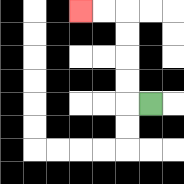{'start': '[6, 4]', 'end': '[3, 0]', 'path_directions': 'L,U,U,U,U,L,L', 'path_coordinates': '[[6, 4], [5, 4], [5, 3], [5, 2], [5, 1], [5, 0], [4, 0], [3, 0]]'}